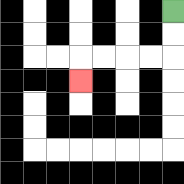{'start': '[7, 0]', 'end': '[3, 3]', 'path_directions': 'D,D,L,L,L,L,D', 'path_coordinates': '[[7, 0], [7, 1], [7, 2], [6, 2], [5, 2], [4, 2], [3, 2], [3, 3]]'}